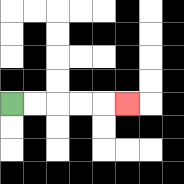{'start': '[0, 4]', 'end': '[5, 4]', 'path_directions': 'R,R,R,R,R', 'path_coordinates': '[[0, 4], [1, 4], [2, 4], [3, 4], [4, 4], [5, 4]]'}